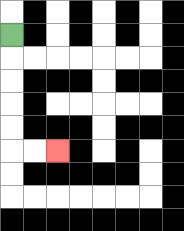{'start': '[0, 1]', 'end': '[2, 6]', 'path_directions': 'D,D,D,D,D,R,R', 'path_coordinates': '[[0, 1], [0, 2], [0, 3], [0, 4], [0, 5], [0, 6], [1, 6], [2, 6]]'}